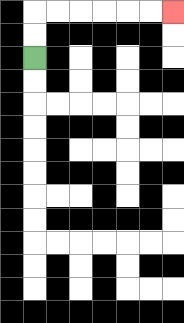{'start': '[1, 2]', 'end': '[7, 0]', 'path_directions': 'U,U,R,R,R,R,R,R', 'path_coordinates': '[[1, 2], [1, 1], [1, 0], [2, 0], [3, 0], [4, 0], [5, 0], [6, 0], [7, 0]]'}